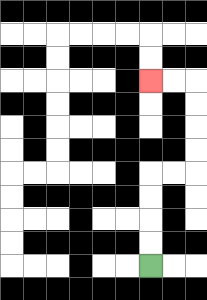{'start': '[6, 11]', 'end': '[6, 3]', 'path_directions': 'U,U,U,U,R,R,U,U,U,U,L,L', 'path_coordinates': '[[6, 11], [6, 10], [6, 9], [6, 8], [6, 7], [7, 7], [8, 7], [8, 6], [8, 5], [8, 4], [8, 3], [7, 3], [6, 3]]'}